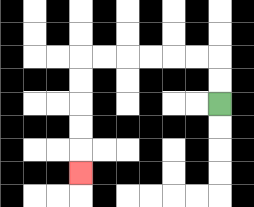{'start': '[9, 4]', 'end': '[3, 7]', 'path_directions': 'U,U,L,L,L,L,L,L,D,D,D,D,D', 'path_coordinates': '[[9, 4], [9, 3], [9, 2], [8, 2], [7, 2], [6, 2], [5, 2], [4, 2], [3, 2], [3, 3], [3, 4], [3, 5], [3, 6], [3, 7]]'}